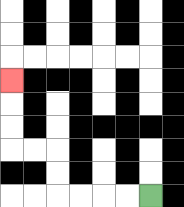{'start': '[6, 8]', 'end': '[0, 3]', 'path_directions': 'L,L,L,L,U,U,L,L,U,U,U', 'path_coordinates': '[[6, 8], [5, 8], [4, 8], [3, 8], [2, 8], [2, 7], [2, 6], [1, 6], [0, 6], [0, 5], [0, 4], [0, 3]]'}